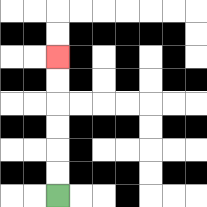{'start': '[2, 8]', 'end': '[2, 2]', 'path_directions': 'U,U,U,U,U,U', 'path_coordinates': '[[2, 8], [2, 7], [2, 6], [2, 5], [2, 4], [2, 3], [2, 2]]'}